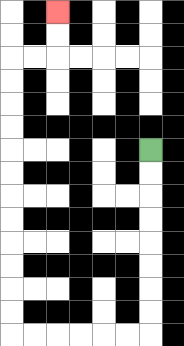{'start': '[6, 6]', 'end': '[2, 0]', 'path_directions': 'D,D,D,D,D,D,D,D,L,L,L,L,L,L,U,U,U,U,U,U,U,U,U,U,U,U,R,R,U,U', 'path_coordinates': '[[6, 6], [6, 7], [6, 8], [6, 9], [6, 10], [6, 11], [6, 12], [6, 13], [6, 14], [5, 14], [4, 14], [3, 14], [2, 14], [1, 14], [0, 14], [0, 13], [0, 12], [0, 11], [0, 10], [0, 9], [0, 8], [0, 7], [0, 6], [0, 5], [0, 4], [0, 3], [0, 2], [1, 2], [2, 2], [2, 1], [2, 0]]'}